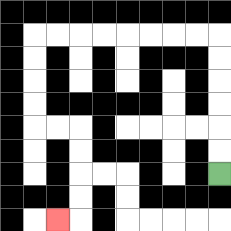{'start': '[9, 7]', 'end': '[2, 9]', 'path_directions': 'U,U,U,U,U,U,L,L,L,L,L,L,L,L,D,D,D,D,R,R,D,D,D,D,L', 'path_coordinates': '[[9, 7], [9, 6], [9, 5], [9, 4], [9, 3], [9, 2], [9, 1], [8, 1], [7, 1], [6, 1], [5, 1], [4, 1], [3, 1], [2, 1], [1, 1], [1, 2], [1, 3], [1, 4], [1, 5], [2, 5], [3, 5], [3, 6], [3, 7], [3, 8], [3, 9], [2, 9]]'}